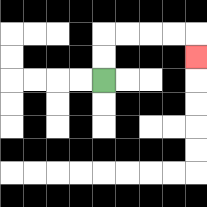{'start': '[4, 3]', 'end': '[8, 2]', 'path_directions': 'U,U,R,R,R,R,D', 'path_coordinates': '[[4, 3], [4, 2], [4, 1], [5, 1], [6, 1], [7, 1], [8, 1], [8, 2]]'}